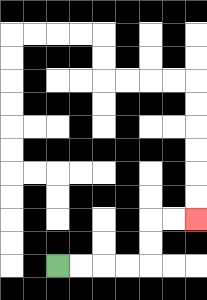{'start': '[2, 11]', 'end': '[8, 9]', 'path_directions': 'R,R,R,R,U,U,R,R', 'path_coordinates': '[[2, 11], [3, 11], [4, 11], [5, 11], [6, 11], [6, 10], [6, 9], [7, 9], [8, 9]]'}